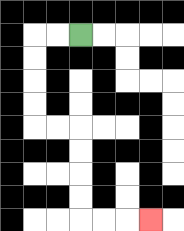{'start': '[3, 1]', 'end': '[6, 9]', 'path_directions': 'L,L,D,D,D,D,R,R,D,D,D,D,R,R,R', 'path_coordinates': '[[3, 1], [2, 1], [1, 1], [1, 2], [1, 3], [1, 4], [1, 5], [2, 5], [3, 5], [3, 6], [3, 7], [3, 8], [3, 9], [4, 9], [5, 9], [6, 9]]'}